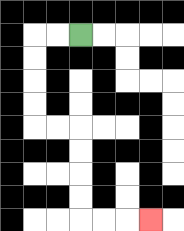{'start': '[3, 1]', 'end': '[6, 9]', 'path_directions': 'L,L,D,D,D,D,R,R,D,D,D,D,R,R,R', 'path_coordinates': '[[3, 1], [2, 1], [1, 1], [1, 2], [1, 3], [1, 4], [1, 5], [2, 5], [3, 5], [3, 6], [3, 7], [3, 8], [3, 9], [4, 9], [5, 9], [6, 9]]'}